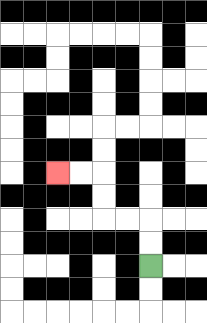{'start': '[6, 11]', 'end': '[2, 7]', 'path_directions': 'U,U,L,L,U,U,L,L', 'path_coordinates': '[[6, 11], [6, 10], [6, 9], [5, 9], [4, 9], [4, 8], [4, 7], [3, 7], [2, 7]]'}